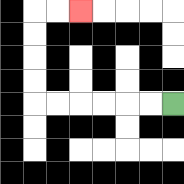{'start': '[7, 4]', 'end': '[3, 0]', 'path_directions': 'L,L,L,L,L,L,U,U,U,U,R,R', 'path_coordinates': '[[7, 4], [6, 4], [5, 4], [4, 4], [3, 4], [2, 4], [1, 4], [1, 3], [1, 2], [1, 1], [1, 0], [2, 0], [3, 0]]'}